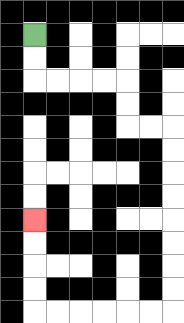{'start': '[1, 1]', 'end': '[1, 9]', 'path_directions': 'D,D,R,R,R,R,D,D,R,R,D,D,D,D,D,D,D,D,L,L,L,L,L,L,U,U,U,U', 'path_coordinates': '[[1, 1], [1, 2], [1, 3], [2, 3], [3, 3], [4, 3], [5, 3], [5, 4], [5, 5], [6, 5], [7, 5], [7, 6], [7, 7], [7, 8], [7, 9], [7, 10], [7, 11], [7, 12], [7, 13], [6, 13], [5, 13], [4, 13], [3, 13], [2, 13], [1, 13], [1, 12], [1, 11], [1, 10], [1, 9]]'}